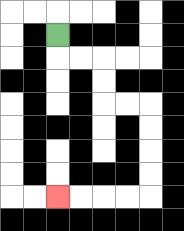{'start': '[2, 1]', 'end': '[2, 8]', 'path_directions': 'D,R,R,D,D,R,R,D,D,D,D,L,L,L,L', 'path_coordinates': '[[2, 1], [2, 2], [3, 2], [4, 2], [4, 3], [4, 4], [5, 4], [6, 4], [6, 5], [6, 6], [6, 7], [6, 8], [5, 8], [4, 8], [3, 8], [2, 8]]'}